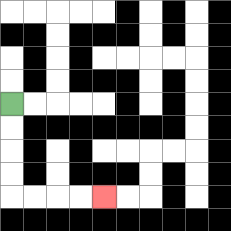{'start': '[0, 4]', 'end': '[4, 8]', 'path_directions': 'D,D,D,D,R,R,R,R', 'path_coordinates': '[[0, 4], [0, 5], [0, 6], [0, 7], [0, 8], [1, 8], [2, 8], [3, 8], [4, 8]]'}